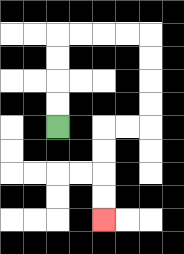{'start': '[2, 5]', 'end': '[4, 9]', 'path_directions': 'U,U,U,U,R,R,R,R,D,D,D,D,L,L,D,D,D,D', 'path_coordinates': '[[2, 5], [2, 4], [2, 3], [2, 2], [2, 1], [3, 1], [4, 1], [5, 1], [6, 1], [6, 2], [6, 3], [6, 4], [6, 5], [5, 5], [4, 5], [4, 6], [4, 7], [4, 8], [4, 9]]'}